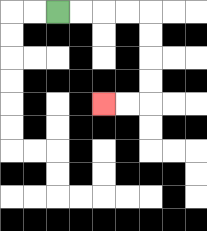{'start': '[2, 0]', 'end': '[4, 4]', 'path_directions': 'R,R,R,R,D,D,D,D,L,L', 'path_coordinates': '[[2, 0], [3, 0], [4, 0], [5, 0], [6, 0], [6, 1], [6, 2], [6, 3], [6, 4], [5, 4], [4, 4]]'}